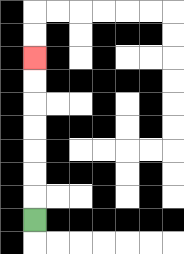{'start': '[1, 9]', 'end': '[1, 2]', 'path_directions': 'U,U,U,U,U,U,U', 'path_coordinates': '[[1, 9], [1, 8], [1, 7], [1, 6], [1, 5], [1, 4], [1, 3], [1, 2]]'}